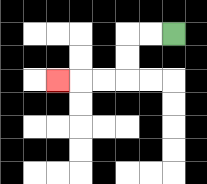{'start': '[7, 1]', 'end': '[2, 3]', 'path_directions': 'L,L,D,D,L,L,L', 'path_coordinates': '[[7, 1], [6, 1], [5, 1], [5, 2], [5, 3], [4, 3], [3, 3], [2, 3]]'}